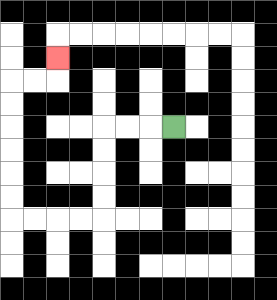{'start': '[7, 5]', 'end': '[2, 2]', 'path_directions': 'L,L,L,D,D,D,D,L,L,L,L,U,U,U,U,U,U,R,R,U', 'path_coordinates': '[[7, 5], [6, 5], [5, 5], [4, 5], [4, 6], [4, 7], [4, 8], [4, 9], [3, 9], [2, 9], [1, 9], [0, 9], [0, 8], [0, 7], [0, 6], [0, 5], [0, 4], [0, 3], [1, 3], [2, 3], [2, 2]]'}